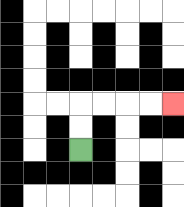{'start': '[3, 6]', 'end': '[7, 4]', 'path_directions': 'U,U,R,R,R,R', 'path_coordinates': '[[3, 6], [3, 5], [3, 4], [4, 4], [5, 4], [6, 4], [7, 4]]'}